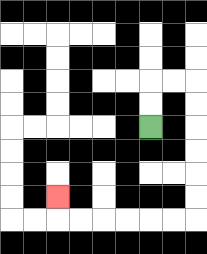{'start': '[6, 5]', 'end': '[2, 8]', 'path_directions': 'U,U,R,R,D,D,D,D,D,D,L,L,L,L,L,L,U', 'path_coordinates': '[[6, 5], [6, 4], [6, 3], [7, 3], [8, 3], [8, 4], [8, 5], [8, 6], [8, 7], [8, 8], [8, 9], [7, 9], [6, 9], [5, 9], [4, 9], [3, 9], [2, 9], [2, 8]]'}